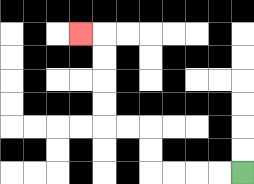{'start': '[10, 7]', 'end': '[3, 1]', 'path_directions': 'L,L,L,L,U,U,L,L,U,U,U,U,L', 'path_coordinates': '[[10, 7], [9, 7], [8, 7], [7, 7], [6, 7], [6, 6], [6, 5], [5, 5], [4, 5], [4, 4], [4, 3], [4, 2], [4, 1], [3, 1]]'}